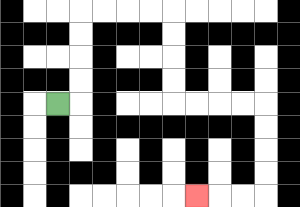{'start': '[2, 4]', 'end': '[8, 8]', 'path_directions': 'R,U,U,U,U,R,R,R,R,D,D,D,D,R,R,R,R,D,D,D,D,L,L,L', 'path_coordinates': '[[2, 4], [3, 4], [3, 3], [3, 2], [3, 1], [3, 0], [4, 0], [5, 0], [6, 0], [7, 0], [7, 1], [7, 2], [7, 3], [7, 4], [8, 4], [9, 4], [10, 4], [11, 4], [11, 5], [11, 6], [11, 7], [11, 8], [10, 8], [9, 8], [8, 8]]'}